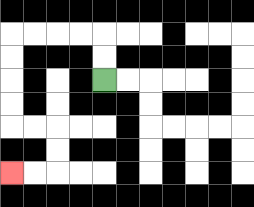{'start': '[4, 3]', 'end': '[0, 7]', 'path_directions': 'U,U,L,L,L,L,D,D,D,D,R,R,D,D,L,L', 'path_coordinates': '[[4, 3], [4, 2], [4, 1], [3, 1], [2, 1], [1, 1], [0, 1], [0, 2], [0, 3], [0, 4], [0, 5], [1, 5], [2, 5], [2, 6], [2, 7], [1, 7], [0, 7]]'}